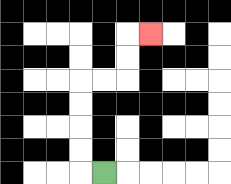{'start': '[4, 7]', 'end': '[6, 1]', 'path_directions': 'L,U,U,U,U,R,R,U,U,R', 'path_coordinates': '[[4, 7], [3, 7], [3, 6], [3, 5], [3, 4], [3, 3], [4, 3], [5, 3], [5, 2], [5, 1], [6, 1]]'}